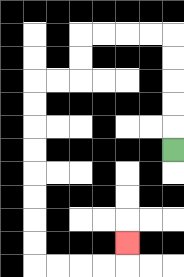{'start': '[7, 6]', 'end': '[5, 10]', 'path_directions': 'U,U,U,U,U,L,L,L,L,D,D,L,L,D,D,D,D,D,D,D,D,R,R,R,R,U', 'path_coordinates': '[[7, 6], [7, 5], [7, 4], [7, 3], [7, 2], [7, 1], [6, 1], [5, 1], [4, 1], [3, 1], [3, 2], [3, 3], [2, 3], [1, 3], [1, 4], [1, 5], [1, 6], [1, 7], [1, 8], [1, 9], [1, 10], [1, 11], [2, 11], [3, 11], [4, 11], [5, 11], [5, 10]]'}